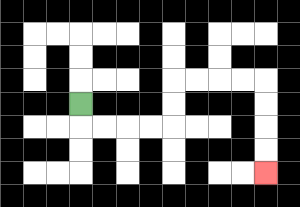{'start': '[3, 4]', 'end': '[11, 7]', 'path_directions': 'D,R,R,R,R,U,U,R,R,R,R,D,D,D,D', 'path_coordinates': '[[3, 4], [3, 5], [4, 5], [5, 5], [6, 5], [7, 5], [7, 4], [7, 3], [8, 3], [9, 3], [10, 3], [11, 3], [11, 4], [11, 5], [11, 6], [11, 7]]'}